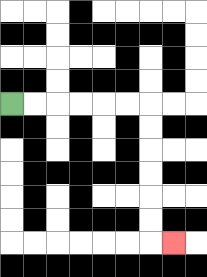{'start': '[0, 4]', 'end': '[7, 10]', 'path_directions': 'R,R,R,R,R,R,D,D,D,D,D,D,R', 'path_coordinates': '[[0, 4], [1, 4], [2, 4], [3, 4], [4, 4], [5, 4], [6, 4], [6, 5], [6, 6], [6, 7], [6, 8], [6, 9], [6, 10], [7, 10]]'}